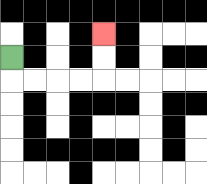{'start': '[0, 2]', 'end': '[4, 1]', 'path_directions': 'D,R,R,R,R,U,U', 'path_coordinates': '[[0, 2], [0, 3], [1, 3], [2, 3], [3, 3], [4, 3], [4, 2], [4, 1]]'}